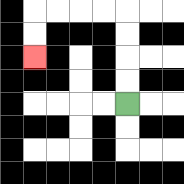{'start': '[5, 4]', 'end': '[1, 2]', 'path_directions': 'U,U,U,U,L,L,L,L,D,D', 'path_coordinates': '[[5, 4], [5, 3], [5, 2], [5, 1], [5, 0], [4, 0], [3, 0], [2, 0], [1, 0], [1, 1], [1, 2]]'}